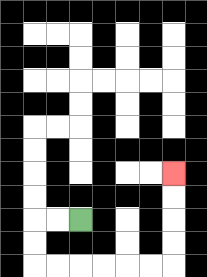{'start': '[3, 9]', 'end': '[7, 7]', 'path_directions': 'L,L,D,D,R,R,R,R,R,R,U,U,U,U', 'path_coordinates': '[[3, 9], [2, 9], [1, 9], [1, 10], [1, 11], [2, 11], [3, 11], [4, 11], [5, 11], [6, 11], [7, 11], [7, 10], [7, 9], [7, 8], [7, 7]]'}